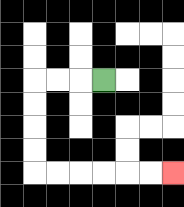{'start': '[4, 3]', 'end': '[7, 7]', 'path_directions': 'L,L,L,D,D,D,D,R,R,R,R,R,R', 'path_coordinates': '[[4, 3], [3, 3], [2, 3], [1, 3], [1, 4], [1, 5], [1, 6], [1, 7], [2, 7], [3, 7], [4, 7], [5, 7], [6, 7], [7, 7]]'}